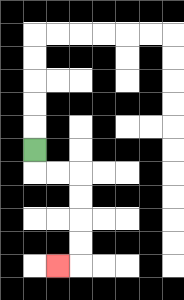{'start': '[1, 6]', 'end': '[2, 11]', 'path_directions': 'D,R,R,D,D,D,D,L', 'path_coordinates': '[[1, 6], [1, 7], [2, 7], [3, 7], [3, 8], [3, 9], [3, 10], [3, 11], [2, 11]]'}